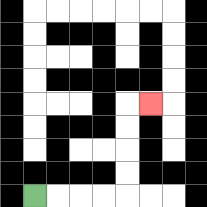{'start': '[1, 8]', 'end': '[6, 4]', 'path_directions': 'R,R,R,R,U,U,U,U,R', 'path_coordinates': '[[1, 8], [2, 8], [3, 8], [4, 8], [5, 8], [5, 7], [5, 6], [5, 5], [5, 4], [6, 4]]'}